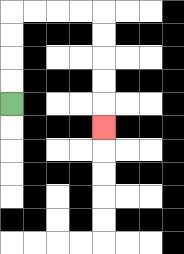{'start': '[0, 4]', 'end': '[4, 5]', 'path_directions': 'U,U,U,U,R,R,R,R,D,D,D,D,D', 'path_coordinates': '[[0, 4], [0, 3], [0, 2], [0, 1], [0, 0], [1, 0], [2, 0], [3, 0], [4, 0], [4, 1], [4, 2], [4, 3], [4, 4], [4, 5]]'}